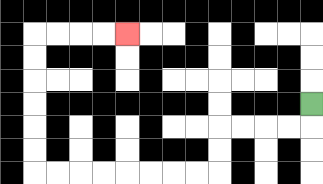{'start': '[13, 4]', 'end': '[5, 1]', 'path_directions': 'D,L,L,L,L,D,D,L,L,L,L,L,L,L,L,U,U,U,U,U,U,R,R,R,R', 'path_coordinates': '[[13, 4], [13, 5], [12, 5], [11, 5], [10, 5], [9, 5], [9, 6], [9, 7], [8, 7], [7, 7], [6, 7], [5, 7], [4, 7], [3, 7], [2, 7], [1, 7], [1, 6], [1, 5], [1, 4], [1, 3], [1, 2], [1, 1], [2, 1], [3, 1], [4, 1], [5, 1]]'}